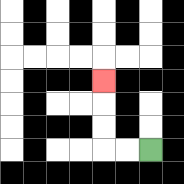{'start': '[6, 6]', 'end': '[4, 3]', 'path_directions': 'L,L,U,U,U', 'path_coordinates': '[[6, 6], [5, 6], [4, 6], [4, 5], [4, 4], [4, 3]]'}